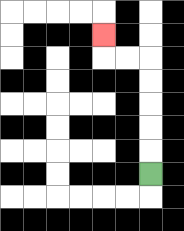{'start': '[6, 7]', 'end': '[4, 1]', 'path_directions': 'U,U,U,U,U,L,L,U', 'path_coordinates': '[[6, 7], [6, 6], [6, 5], [6, 4], [6, 3], [6, 2], [5, 2], [4, 2], [4, 1]]'}